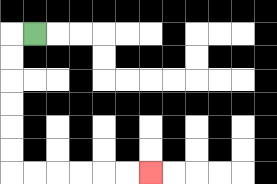{'start': '[1, 1]', 'end': '[6, 7]', 'path_directions': 'L,D,D,D,D,D,D,R,R,R,R,R,R', 'path_coordinates': '[[1, 1], [0, 1], [0, 2], [0, 3], [0, 4], [0, 5], [0, 6], [0, 7], [1, 7], [2, 7], [3, 7], [4, 7], [5, 7], [6, 7]]'}